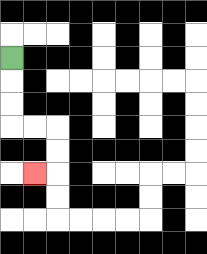{'start': '[0, 2]', 'end': '[1, 7]', 'path_directions': 'D,D,D,R,R,D,D,L', 'path_coordinates': '[[0, 2], [0, 3], [0, 4], [0, 5], [1, 5], [2, 5], [2, 6], [2, 7], [1, 7]]'}